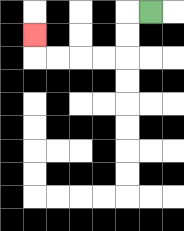{'start': '[6, 0]', 'end': '[1, 1]', 'path_directions': 'L,D,D,L,L,L,L,U', 'path_coordinates': '[[6, 0], [5, 0], [5, 1], [5, 2], [4, 2], [3, 2], [2, 2], [1, 2], [1, 1]]'}